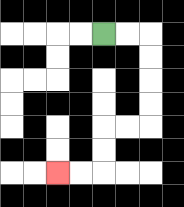{'start': '[4, 1]', 'end': '[2, 7]', 'path_directions': 'R,R,D,D,D,D,L,L,D,D,L,L', 'path_coordinates': '[[4, 1], [5, 1], [6, 1], [6, 2], [6, 3], [6, 4], [6, 5], [5, 5], [4, 5], [4, 6], [4, 7], [3, 7], [2, 7]]'}